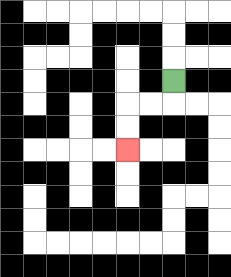{'start': '[7, 3]', 'end': '[5, 6]', 'path_directions': 'D,L,L,D,D', 'path_coordinates': '[[7, 3], [7, 4], [6, 4], [5, 4], [5, 5], [5, 6]]'}